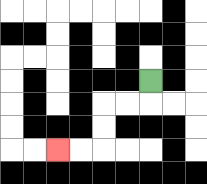{'start': '[6, 3]', 'end': '[2, 6]', 'path_directions': 'D,L,L,D,D,L,L', 'path_coordinates': '[[6, 3], [6, 4], [5, 4], [4, 4], [4, 5], [4, 6], [3, 6], [2, 6]]'}